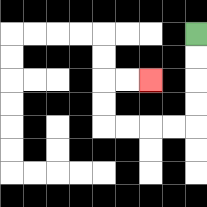{'start': '[8, 1]', 'end': '[6, 3]', 'path_directions': 'D,D,D,D,L,L,L,L,U,U,R,R', 'path_coordinates': '[[8, 1], [8, 2], [8, 3], [8, 4], [8, 5], [7, 5], [6, 5], [5, 5], [4, 5], [4, 4], [4, 3], [5, 3], [6, 3]]'}